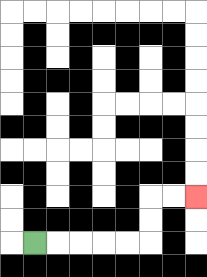{'start': '[1, 10]', 'end': '[8, 8]', 'path_directions': 'R,R,R,R,R,U,U,R,R', 'path_coordinates': '[[1, 10], [2, 10], [3, 10], [4, 10], [5, 10], [6, 10], [6, 9], [6, 8], [7, 8], [8, 8]]'}